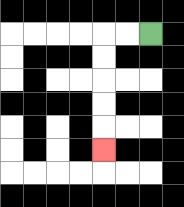{'start': '[6, 1]', 'end': '[4, 6]', 'path_directions': 'L,L,D,D,D,D,D', 'path_coordinates': '[[6, 1], [5, 1], [4, 1], [4, 2], [4, 3], [4, 4], [4, 5], [4, 6]]'}